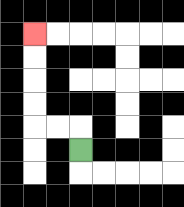{'start': '[3, 6]', 'end': '[1, 1]', 'path_directions': 'U,L,L,U,U,U,U', 'path_coordinates': '[[3, 6], [3, 5], [2, 5], [1, 5], [1, 4], [1, 3], [1, 2], [1, 1]]'}